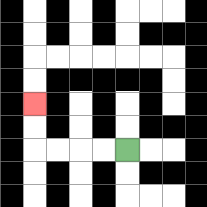{'start': '[5, 6]', 'end': '[1, 4]', 'path_directions': 'L,L,L,L,U,U', 'path_coordinates': '[[5, 6], [4, 6], [3, 6], [2, 6], [1, 6], [1, 5], [1, 4]]'}